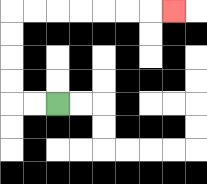{'start': '[2, 4]', 'end': '[7, 0]', 'path_directions': 'L,L,U,U,U,U,R,R,R,R,R,R,R', 'path_coordinates': '[[2, 4], [1, 4], [0, 4], [0, 3], [0, 2], [0, 1], [0, 0], [1, 0], [2, 0], [3, 0], [4, 0], [5, 0], [6, 0], [7, 0]]'}